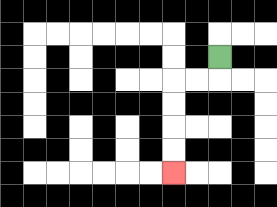{'start': '[9, 2]', 'end': '[7, 7]', 'path_directions': 'D,L,L,D,D,D,D', 'path_coordinates': '[[9, 2], [9, 3], [8, 3], [7, 3], [7, 4], [7, 5], [7, 6], [7, 7]]'}